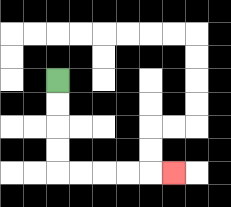{'start': '[2, 3]', 'end': '[7, 7]', 'path_directions': 'D,D,D,D,R,R,R,R,R', 'path_coordinates': '[[2, 3], [2, 4], [2, 5], [2, 6], [2, 7], [3, 7], [4, 7], [5, 7], [6, 7], [7, 7]]'}